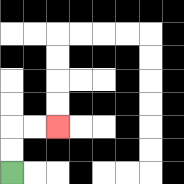{'start': '[0, 7]', 'end': '[2, 5]', 'path_directions': 'U,U,R,R', 'path_coordinates': '[[0, 7], [0, 6], [0, 5], [1, 5], [2, 5]]'}